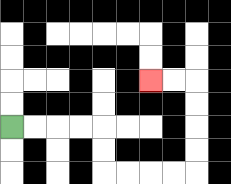{'start': '[0, 5]', 'end': '[6, 3]', 'path_directions': 'R,R,R,R,D,D,R,R,R,R,U,U,U,U,L,L', 'path_coordinates': '[[0, 5], [1, 5], [2, 5], [3, 5], [4, 5], [4, 6], [4, 7], [5, 7], [6, 7], [7, 7], [8, 7], [8, 6], [8, 5], [8, 4], [8, 3], [7, 3], [6, 3]]'}